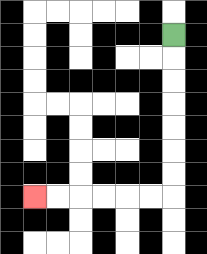{'start': '[7, 1]', 'end': '[1, 8]', 'path_directions': 'D,D,D,D,D,D,D,L,L,L,L,L,L', 'path_coordinates': '[[7, 1], [7, 2], [7, 3], [7, 4], [7, 5], [7, 6], [7, 7], [7, 8], [6, 8], [5, 8], [4, 8], [3, 8], [2, 8], [1, 8]]'}